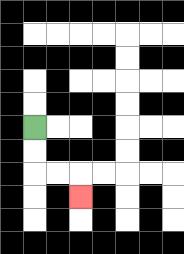{'start': '[1, 5]', 'end': '[3, 8]', 'path_directions': 'D,D,R,R,D', 'path_coordinates': '[[1, 5], [1, 6], [1, 7], [2, 7], [3, 7], [3, 8]]'}